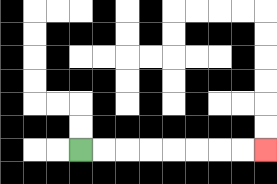{'start': '[3, 6]', 'end': '[11, 6]', 'path_directions': 'R,R,R,R,R,R,R,R', 'path_coordinates': '[[3, 6], [4, 6], [5, 6], [6, 6], [7, 6], [8, 6], [9, 6], [10, 6], [11, 6]]'}